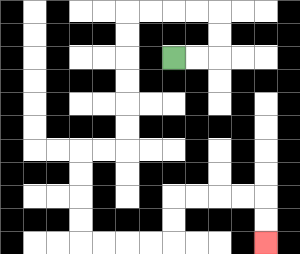{'start': '[7, 2]', 'end': '[11, 10]', 'path_directions': 'R,R,U,U,L,L,L,L,D,D,D,D,D,D,L,L,D,D,D,D,R,R,R,R,U,U,R,R,R,R,D,D', 'path_coordinates': '[[7, 2], [8, 2], [9, 2], [9, 1], [9, 0], [8, 0], [7, 0], [6, 0], [5, 0], [5, 1], [5, 2], [5, 3], [5, 4], [5, 5], [5, 6], [4, 6], [3, 6], [3, 7], [3, 8], [3, 9], [3, 10], [4, 10], [5, 10], [6, 10], [7, 10], [7, 9], [7, 8], [8, 8], [9, 8], [10, 8], [11, 8], [11, 9], [11, 10]]'}